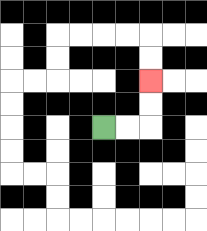{'start': '[4, 5]', 'end': '[6, 3]', 'path_directions': 'R,R,U,U', 'path_coordinates': '[[4, 5], [5, 5], [6, 5], [6, 4], [6, 3]]'}